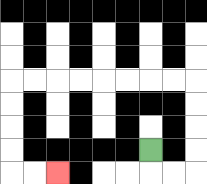{'start': '[6, 6]', 'end': '[2, 7]', 'path_directions': 'D,R,R,U,U,U,U,L,L,L,L,L,L,L,L,D,D,D,D,R,R', 'path_coordinates': '[[6, 6], [6, 7], [7, 7], [8, 7], [8, 6], [8, 5], [8, 4], [8, 3], [7, 3], [6, 3], [5, 3], [4, 3], [3, 3], [2, 3], [1, 3], [0, 3], [0, 4], [0, 5], [0, 6], [0, 7], [1, 7], [2, 7]]'}